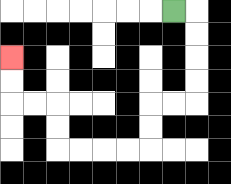{'start': '[7, 0]', 'end': '[0, 2]', 'path_directions': 'R,D,D,D,D,L,L,D,D,L,L,L,L,U,U,L,L,U,U', 'path_coordinates': '[[7, 0], [8, 0], [8, 1], [8, 2], [8, 3], [8, 4], [7, 4], [6, 4], [6, 5], [6, 6], [5, 6], [4, 6], [3, 6], [2, 6], [2, 5], [2, 4], [1, 4], [0, 4], [0, 3], [0, 2]]'}